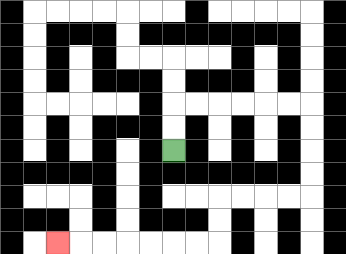{'start': '[7, 6]', 'end': '[2, 10]', 'path_directions': 'U,U,R,R,R,R,R,R,D,D,D,D,L,L,L,L,D,D,L,L,L,L,L,L,L', 'path_coordinates': '[[7, 6], [7, 5], [7, 4], [8, 4], [9, 4], [10, 4], [11, 4], [12, 4], [13, 4], [13, 5], [13, 6], [13, 7], [13, 8], [12, 8], [11, 8], [10, 8], [9, 8], [9, 9], [9, 10], [8, 10], [7, 10], [6, 10], [5, 10], [4, 10], [3, 10], [2, 10]]'}